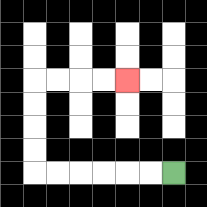{'start': '[7, 7]', 'end': '[5, 3]', 'path_directions': 'L,L,L,L,L,L,U,U,U,U,R,R,R,R', 'path_coordinates': '[[7, 7], [6, 7], [5, 7], [4, 7], [3, 7], [2, 7], [1, 7], [1, 6], [1, 5], [1, 4], [1, 3], [2, 3], [3, 3], [4, 3], [5, 3]]'}